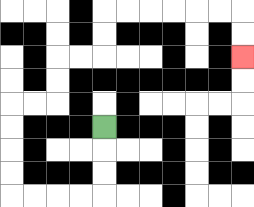{'start': '[4, 5]', 'end': '[10, 2]', 'path_directions': 'D,D,D,L,L,L,L,U,U,U,U,R,R,U,U,R,R,U,U,R,R,R,R,R,R,D,D', 'path_coordinates': '[[4, 5], [4, 6], [4, 7], [4, 8], [3, 8], [2, 8], [1, 8], [0, 8], [0, 7], [0, 6], [0, 5], [0, 4], [1, 4], [2, 4], [2, 3], [2, 2], [3, 2], [4, 2], [4, 1], [4, 0], [5, 0], [6, 0], [7, 0], [8, 0], [9, 0], [10, 0], [10, 1], [10, 2]]'}